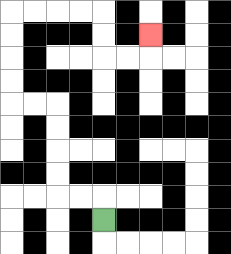{'start': '[4, 9]', 'end': '[6, 1]', 'path_directions': 'U,L,L,U,U,U,U,L,L,U,U,U,U,R,R,R,R,D,D,R,R,U', 'path_coordinates': '[[4, 9], [4, 8], [3, 8], [2, 8], [2, 7], [2, 6], [2, 5], [2, 4], [1, 4], [0, 4], [0, 3], [0, 2], [0, 1], [0, 0], [1, 0], [2, 0], [3, 0], [4, 0], [4, 1], [4, 2], [5, 2], [6, 2], [6, 1]]'}